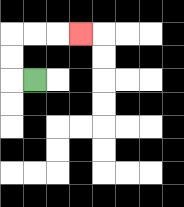{'start': '[1, 3]', 'end': '[3, 1]', 'path_directions': 'L,U,U,R,R,R', 'path_coordinates': '[[1, 3], [0, 3], [0, 2], [0, 1], [1, 1], [2, 1], [3, 1]]'}